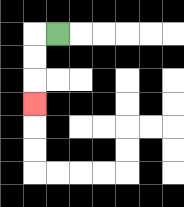{'start': '[2, 1]', 'end': '[1, 4]', 'path_directions': 'L,D,D,D', 'path_coordinates': '[[2, 1], [1, 1], [1, 2], [1, 3], [1, 4]]'}